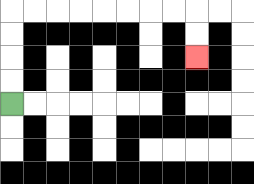{'start': '[0, 4]', 'end': '[8, 2]', 'path_directions': 'U,U,U,U,R,R,R,R,R,R,R,R,D,D', 'path_coordinates': '[[0, 4], [0, 3], [0, 2], [0, 1], [0, 0], [1, 0], [2, 0], [3, 0], [4, 0], [5, 0], [6, 0], [7, 0], [8, 0], [8, 1], [8, 2]]'}